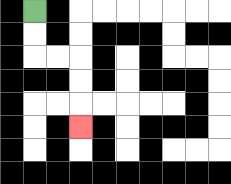{'start': '[1, 0]', 'end': '[3, 5]', 'path_directions': 'D,D,R,R,D,D,D', 'path_coordinates': '[[1, 0], [1, 1], [1, 2], [2, 2], [3, 2], [3, 3], [3, 4], [3, 5]]'}